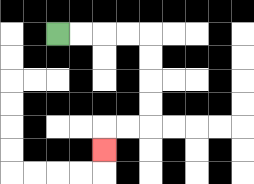{'start': '[2, 1]', 'end': '[4, 6]', 'path_directions': 'R,R,R,R,D,D,D,D,L,L,D', 'path_coordinates': '[[2, 1], [3, 1], [4, 1], [5, 1], [6, 1], [6, 2], [6, 3], [6, 4], [6, 5], [5, 5], [4, 5], [4, 6]]'}